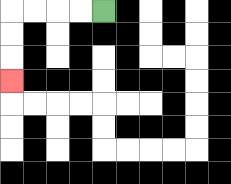{'start': '[4, 0]', 'end': '[0, 3]', 'path_directions': 'L,L,L,L,D,D,D', 'path_coordinates': '[[4, 0], [3, 0], [2, 0], [1, 0], [0, 0], [0, 1], [0, 2], [0, 3]]'}